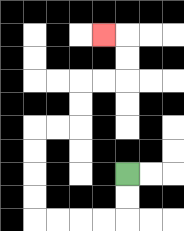{'start': '[5, 7]', 'end': '[4, 1]', 'path_directions': 'D,D,L,L,L,L,U,U,U,U,R,R,U,U,R,R,U,U,L', 'path_coordinates': '[[5, 7], [5, 8], [5, 9], [4, 9], [3, 9], [2, 9], [1, 9], [1, 8], [1, 7], [1, 6], [1, 5], [2, 5], [3, 5], [3, 4], [3, 3], [4, 3], [5, 3], [5, 2], [5, 1], [4, 1]]'}